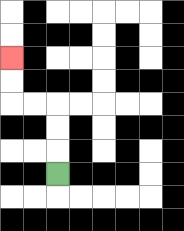{'start': '[2, 7]', 'end': '[0, 2]', 'path_directions': 'U,U,U,L,L,U,U', 'path_coordinates': '[[2, 7], [2, 6], [2, 5], [2, 4], [1, 4], [0, 4], [0, 3], [0, 2]]'}